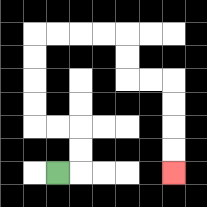{'start': '[2, 7]', 'end': '[7, 7]', 'path_directions': 'R,U,U,L,L,U,U,U,U,R,R,R,R,D,D,R,R,D,D,D,D', 'path_coordinates': '[[2, 7], [3, 7], [3, 6], [3, 5], [2, 5], [1, 5], [1, 4], [1, 3], [1, 2], [1, 1], [2, 1], [3, 1], [4, 1], [5, 1], [5, 2], [5, 3], [6, 3], [7, 3], [7, 4], [7, 5], [7, 6], [7, 7]]'}